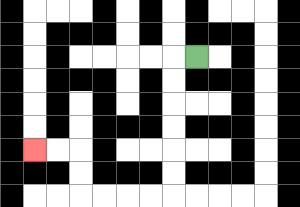{'start': '[8, 2]', 'end': '[1, 6]', 'path_directions': 'L,D,D,D,D,D,D,L,L,L,L,U,U,L,L', 'path_coordinates': '[[8, 2], [7, 2], [7, 3], [7, 4], [7, 5], [7, 6], [7, 7], [7, 8], [6, 8], [5, 8], [4, 8], [3, 8], [3, 7], [3, 6], [2, 6], [1, 6]]'}